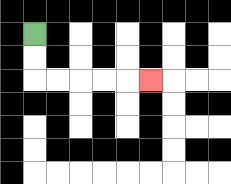{'start': '[1, 1]', 'end': '[6, 3]', 'path_directions': 'D,D,R,R,R,R,R', 'path_coordinates': '[[1, 1], [1, 2], [1, 3], [2, 3], [3, 3], [4, 3], [5, 3], [6, 3]]'}